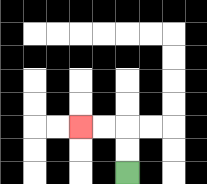{'start': '[5, 7]', 'end': '[3, 5]', 'path_directions': 'U,U,L,L', 'path_coordinates': '[[5, 7], [5, 6], [5, 5], [4, 5], [3, 5]]'}